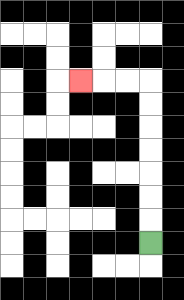{'start': '[6, 10]', 'end': '[3, 3]', 'path_directions': 'U,U,U,U,U,U,U,L,L,L', 'path_coordinates': '[[6, 10], [6, 9], [6, 8], [6, 7], [6, 6], [6, 5], [6, 4], [6, 3], [5, 3], [4, 3], [3, 3]]'}